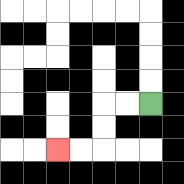{'start': '[6, 4]', 'end': '[2, 6]', 'path_directions': 'L,L,D,D,L,L', 'path_coordinates': '[[6, 4], [5, 4], [4, 4], [4, 5], [4, 6], [3, 6], [2, 6]]'}